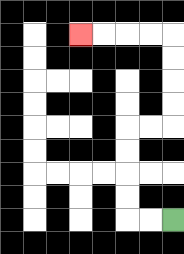{'start': '[7, 9]', 'end': '[3, 1]', 'path_directions': 'L,L,U,U,U,U,R,R,U,U,U,U,L,L,L,L', 'path_coordinates': '[[7, 9], [6, 9], [5, 9], [5, 8], [5, 7], [5, 6], [5, 5], [6, 5], [7, 5], [7, 4], [7, 3], [7, 2], [7, 1], [6, 1], [5, 1], [4, 1], [3, 1]]'}